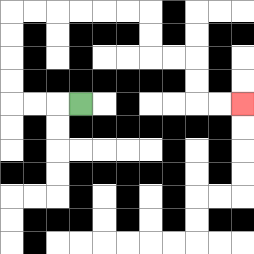{'start': '[3, 4]', 'end': '[10, 4]', 'path_directions': 'L,L,L,U,U,U,U,R,R,R,R,R,R,D,D,R,R,D,D,R,R', 'path_coordinates': '[[3, 4], [2, 4], [1, 4], [0, 4], [0, 3], [0, 2], [0, 1], [0, 0], [1, 0], [2, 0], [3, 0], [4, 0], [5, 0], [6, 0], [6, 1], [6, 2], [7, 2], [8, 2], [8, 3], [8, 4], [9, 4], [10, 4]]'}